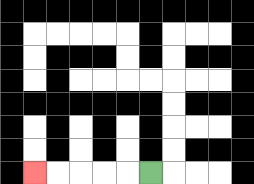{'start': '[6, 7]', 'end': '[1, 7]', 'path_directions': 'L,L,L,L,L', 'path_coordinates': '[[6, 7], [5, 7], [4, 7], [3, 7], [2, 7], [1, 7]]'}